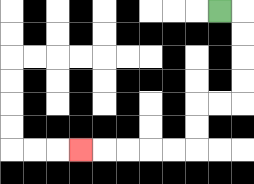{'start': '[9, 0]', 'end': '[3, 6]', 'path_directions': 'R,D,D,D,D,L,L,D,D,L,L,L,L,L', 'path_coordinates': '[[9, 0], [10, 0], [10, 1], [10, 2], [10, 3], [10, 4], [9, 4], [8, 4], [8, 5], [8, 6], [7, 6], [6, 6], [5, 6], [4, 6], [3, 6]]'}